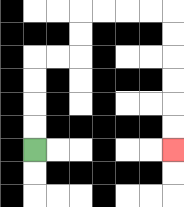{'start': '[1, 6]', 'end': '[7, 6]', 'path_directions': 'U,U,U,U,R,R,U,U,R,R,R,R,D,D,D,D,D,D', 'path_coordinates': '[[1, 6], [1, 5], [1, 4], [1, 3], [1, 2], [2, 2], [3, 2], [3, 1], [3, 0], [4, 0], [5, 0], [6, 0], [7, 0], [7, 1], [7, 2], [7, 3], [7, 4], [7, 5], [7, 6]]'}